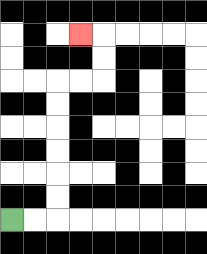{'start': '[0, 9]', 'end': '[3, 1]', 'path_directions': 'R,R,U,U,U,U,U,U,R,R,U,U,L', 'path_coordinates': '[[0, 9], [1, 9], [2, 9], [2, 8], [2, 7], [2, 6], [2, 5], [2, 4], [2, 3], [3, 3], [4, 3], [4, 2], [4, 1], [3, 1]]'}